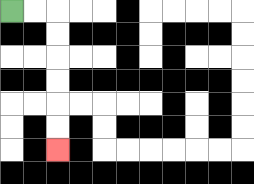{'start': '[0, 0]', 'end': '[2, 6]', 'path_directions': 'R,R,D,D,D,D,D,D', 'path_coordinates': '[[0, 0], [1, 0], [2, 0], [2, 1], [2, 2], [2, 3], [2, 4], [2, 5], [2, 6]]'}